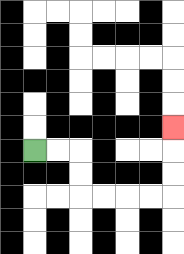{'start': '[1, 6]', 'end': '[7, 5]', 'path_directions': 'R,R,D,D,R,R,R,R,U,U,U', 'path_coordinates': '[[1, 6], [2, 6], [3, 6], [3, 7], [3, 8], [4, 8], [5, 8], [6, 8], [7, 8], [7, 7], [7, 6], [7, 5]]'}